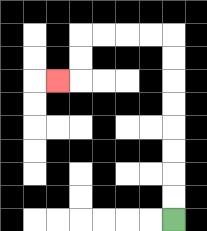{'start': '[7, 9]', 'end': '[2, 3]', 'path_directions': 'U,U,U,U,U,U,U,U,L,L,L,L,D,D,L', 'path_coordinates': '[[7, 9], [7, 8], [7, 7], [7, 6], [7, 5], [7, 4], [7, 3], [7, 2], [7, 1], [6, 1], [5, 1], [4, 1], [3, 1], [3, 2], [3, 3], [2, 3]]'}